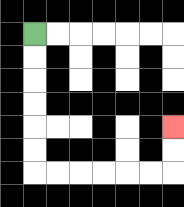{'start': '[1, 1]', 'end': '[7, 5]', 'path_directions': 'D,D,D,D,D,D,R,R,R,R,R,R,U,U', 'path_coordinates': '[[1, 1], [1, 2], [1, 3], [1, 4], [1, 5], [1, 6], [1, 7], [2, 7], [3, 7], [4, 7], [5, 7], [6, 7], [7, 7], [7, 6], [7, 5]]'}